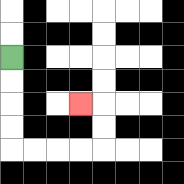{'start': '[0, 2]', 'end': '[3, 4]', 'path_directions': 'D,D,D,D,R,R,R,R,U,U,L', 'path_coordinates': '[[0, 2], [0, 3], [0, 4], [0, 5], [0, 6], [1, 6], [2, 6], [3, 6], [4, 6], [4, 5], [4, 4], [3, 4]]'}